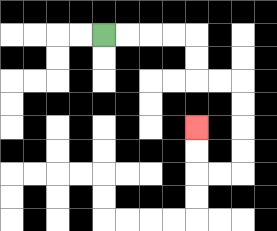{'start': '[4, 1]', 'end': '[8, 5]', 'path_directions': 'R,R,R,R,D,D,R,R,D,D,D,D,L,L,U,U', 'path_coordinates': '[[4, 1], [5, 1], [6, 1], [7, 1], [8, 1], [8, 2], [8, 3], [9, 3], [10, 3], [10, 4], [10, 5], [10, 6], [10, 7], [9, 7], [8, 7], [8, 6], [8, 5]]'}